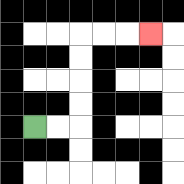{'start': '[1, 5]', 'end': '[6, 1]', 'path_directions': 'R,R,U,U,U,U,R,R,R', 'path_coordinates': '[[1, 5], [2, 5], [3, 5], [3, 4], [3, 3], [3, 2], [3, 1], [4, 1], [5, 1], [6, 1]]'}